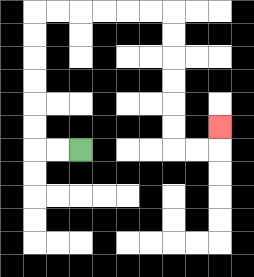{'start': '[3, 6]', 'end': '[9, 5]', 'path_directions': 'L,L,U,U,U,U,U,U,R,R,R,R,R,R,D,D,D,D,D,D,R,R,U', 'path_coordinates': '[[3, 6], [2, 6], [1, 6], [1, 5], [1, 4], [1, 3], [1, 2], [1, 1], [1, 0], [2, 0], [3, 0], [4, 0], [5, 0], [6, 0], [7, 0], [7, 1], [7, 2], [7, 3], [7, 4], [7, 5], [7, 6], [8, 6], [9, 6], [9, 5]]'}